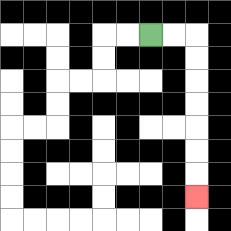{'start': '[6, 1]', 'end': '[8, 8]', 'path_directions': 'R,R,D,D,D,D,D,D,D', 'path_coordinates': '[[6, 1], [7, 1], [8, 1], [8, 2], [8, 3], [8, 4], [8, 5], [8, 6], [8, 7], [8, 8]]'}